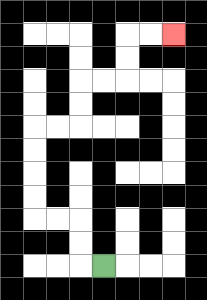{'start': '[4, 11]', 'end': '[7, 1]', 'path_directions': 'L,U,U,L,L,U,U,U,U,R,R,U,U,R,R,U,U,R,R', 'path_coordinates': '[[4, 11], [3, 11], [3, 10], [3, 9], [2, 9], [1, 9], [1, 8], [1, 7], [1, 6], [1, 5], [2, 5], [3, 5], [3, 4], [3, 3], [4, 3], [5, 3], [5, 2], [5, 1], [6, 1], [7, 1]]'}